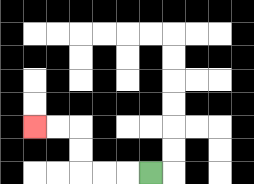{'start': '[6, 7]', 'end': '[1, 5]', 'path_directions': 'L,L,L,U,U,L,L', 'path_coordinates': '[[6, 7], [5, 7], [4, 7], [3, 7], [3, 6], [3, 5], [2, 5], [1, 5]]'}